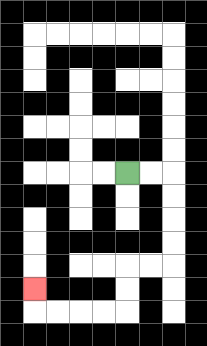{'start': '[5, 7]', 'end': '[1, 12]', 'path_directions': 'R,R,D,D,D,D,L,L,D,D,L,L,L,L,U', 'path_coordinates': '[[5, 7], [6, 7], [7, 7], [7, 8], [7, 9], [7, 10], [7, 11], [6, 11], [5, 11], [5, 12], [5, 13], [4, 13], [3, 13], [2, 13], [1, 13], [1, 12]]'}